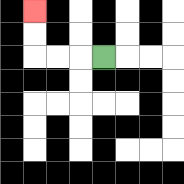{'start': '[4, 2]', 'end': '[1, 0]', 'path_directions': 'L,L,L,U,U', 'path_coordinates': '[[4, 2], [3, 2], [2, 2], [1, 2], [1, 1], [1, 0]]'}